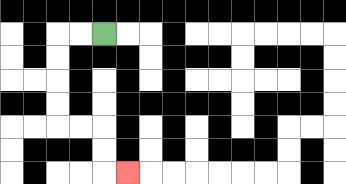{'start': '[4, 1]', 'end': '[5, 7]', 'path_directions': 'L,L,D,D,D,D,R,R,D,D,R', 'path_coordinates': '[[4, 1], [3, 1], [2, 1], [2, 2], [2, 3], [2, 4], [2, 5], [3, 5], [4, 5], [4, 6], [4, 7], [5, 7]]'}